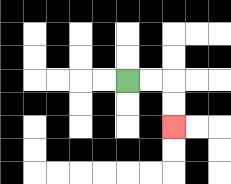{'start': '[5, 3]', 'end': '[7, 5]', 'path_directions': 'R,R,D,D', 'path_coordinates': '[[5, 3], [6, 3], [7, 3], [7, 4], [7, 5]]'}